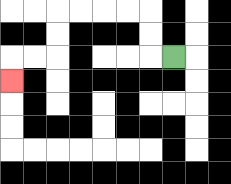{'start': '[7, 2]', 'end': '[0, 3]', 'path_directions': 'L,U,U,L,L,L,L,D,D,L,L,D', 'path_coordinates': '[[7, 2], [6, 2], [6, 1], [6, 0], [5, 0], [4, 0], [3, 0], [2, 0], [2, 1], [2, 2], [1, 2], [0, 2], [0, 3]]'}